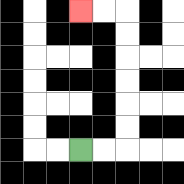{'start': '[3, 6]', 'end': '[3, 0]', 'path_directions': 'R,R,U,U,U,U,U,U,L,L', 'path_coordinates': '[[3, 6], [4, 6], [5, 6], [5, 5], [5, 4], [5, 3], [5, 2], [5, 1], [5, 0], [4, 0], [3, 0]]'}